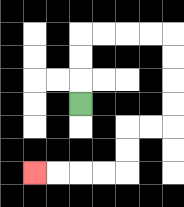{'start': '[3, 4]', 'end': '[1, 7]', 'path_directions': 'U,U,U,R,R,R,R,D,D,D,D,L,L,D,D,L,L,L,L', 'path_coordinates': '[[3, 4], [3, 3], [3, 2], [3, 1], [4, 1], [5, 1], [6, 1], [7, 1], [7, 2], [7, 3], [7, 4], [7, 5], [6, 5], [5, 5], [5, 6], [5, 7], [4, 7], [3, 7], [2, 7], [1, 7]]'}